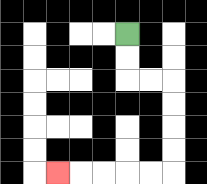{'start': '[5, 1]', 'end': '[2, 7]', 'path_directions': 'D,D,R,R,D,D,D,D,L,L,L,L,L', 'path_coordinates': '[[5, 1], [5, 2], [5, 3], [6, 3], [7, 3], [7, 4], [7, 5], [7, 6], [7, 7], [6, 7], [5, 7], [4, 7], [3, 7], [2, 7]]'}